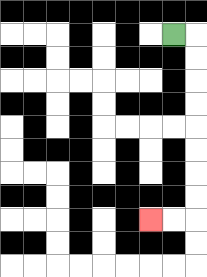{'start': '[7, 1]', 'end': '[6, 9]', 'path_directions': 'R,D,D,D,D,D,D,D,D,L,L', 'path_coordinates': '[[7, 1], [8, 1], [8, 2], [8, 3], [8, 4], [8, 5], [8, 6], [8, 7], [8, 8], [8, 9], [7, 9], [6, 9]]'}